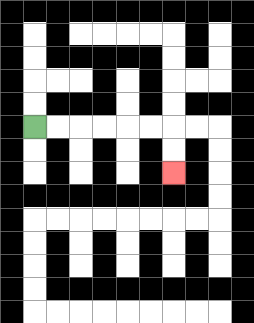{'start': '[1, 5]', 'end': '[7, 7]', 'path_directions': 'R,R,R,R,R,R,D,D', 'path_coordinates': '[[1, 5], [2, 5], [3, 5], [4, 5], [5, 5], [6, 5], [7, 5], [7, 6], [7, 7]]'}